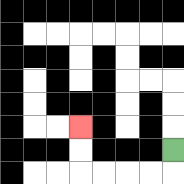{'start': '[7, 6]', 'end': '[3, 5]', 'path_directions': 'D,L,L,L,L,U,U', 'path_coordinates': '[[7, 6], [7, 7], [6, 7], [5, 7], [4, 7], [3, 7], [3, 6], [3, 5]]'}